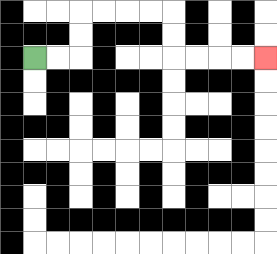{'start': '[1, 2]', 'end': '[11, 2]', 'path_directions': 'R,R,U,U,R,R,R,R,D,D,R,R,R,R', 'path_coordinates': '[[1, 2], [2, 2], [3, 2], [3, 1], [3, 0], [4, 0], [5, 0], [6, 0], [7, 0], [7, 1], [7, 2], [8, 2], [9, 2], [10, 2], [11, 2]]'}